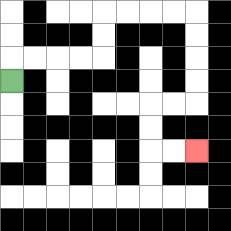{'start': '[0, 3]', 'end': '[8, 6]', 'path_directions': 'U,R,R,R,R,U,U,R,R,R,R,D,D,D,D,L,L,D,D,R,R', 'path_coordinates': '[[0, 3], [0, 2], [1, 2], [2, 2], [3, 2], [4, 2], [4, 1], [4, 0], [5, 0], [6, 0], [7, 0], [8, 0], [8, 1], [8, 2], [8, 3], [8, 4], [7, 4], [6, 4], [6, 5], [6, 6], [7, 6], [8, 6]]'}